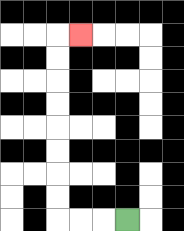{'start': '[5, 9]', 'end': '[3, 1]', 'path_directions': 'L,L,L,U,U,U,U,U,U,U,U,R', 'path_coordinates': '[[5, 9], [4, 9], [3, 9], [2, 9], [2, 8], [2, 7], [2, 6], [2, 5], [2, 4], [2, 3], [2, 2], [2, 1], [3, 1]]'}